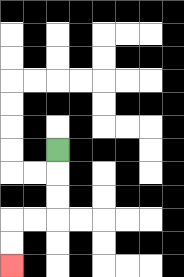{'start': '[2, 6]', 'end': '[0, 11]', 'path_directions': 'D,D,D,L,L,D,D', 'path_coordinates': '[[2, 6], [2, 7], [2, 8], [2, 9], [1, 9], [0, 9], [0, 10], [0, 11]]'}